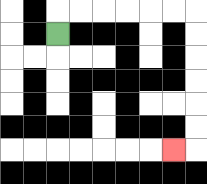{'start': '[2, 1]', 'end': '[7, 6]', 'path_directions': 'U,R,R,R,R,R,R,D,D,D,D,D,D,L', 'path_coordinates': '[[2, 1], [2, 0], [3, 0], [4, 0], [5, 0], [6, 0], [7, 0], [8, 0], [8, 1], [8, 2], [8, 3], [8, 4], [8, 5], [8, 6], [7, 6]]'}